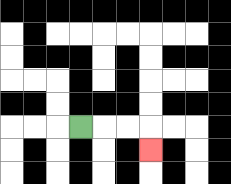{'start': '[3, 5]', 'end': '[6, 6]', 'path_directions': 'R,R,R,D', 'path_coordinates': '[[3, 5], [4, 5], [5, 5], [6, 5], [6, 6]]'}